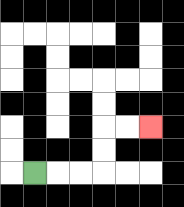{'start': '[1, 7]', 'end': '[6, 5]', 'path_directions': 'R,R,R,U,U,R,R', 'path_coordinates': '[[1, 7], [2, 7], [3, 7], [4, 7], [4, 6], [4, 5], [5, 5], [6, 5]]'}